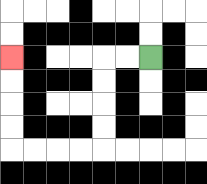{'start': '[6, 2]', 'end': '[0, 2]', 'path_directions': 'L,L,D,D,D,D,L,L,L,L,U,U,U,U', 'path_coordinates': '[[6, 2], [5, 2], [4, 2], [4, 3], [4, 4], [4, 5], [4, 6], [3, 6], [2, 6], [1, 6], [0, 6], [0, 5], [0, 4], [0, 3], [0, 2]]'}